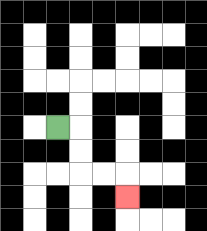{'start': '[2, 5]', 'end': '[5, 8]', 'path_directions': 'R,D,D,R,R,D', 'path_coordinates': '[[2, 5], [3, 5], [3, 6], [3, 7], [4, 7], [5, 7], [5, 8]]'}